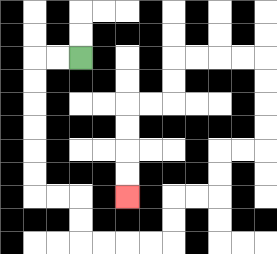{'start': '[3, 2]', 'end': '[5, 8]', 'path_directions': 'L,L,D,D,D,D,D,D,R,R,D,D,R,R,R,R,U,U,R,R,U,U,R,R,U,U,U,U,L,L,L,L,D,D,L,L,D,D,D,D', 'path_coordinates': '[[3, 2], [2, 2], [1, 2], [1, 3], [1, 4], [1, 5], [1, 6], [1, 7], [1, 8], [2, 8], [3, 8], [3, 9], [3, 10], [4, 10], [5, 10], [6, 10], [7, 10], [7, 9], [7, 8], [8, 8], [9, 8], [9, 7], [9, 6], [10, 6], [11, 6], [11, 5], [11, 4], [11, 3], [11, 2], [10, 2], [9, 2], [8, 2], [7, 2], [7, 3], [7, 4], [6, 4], [5, 4], [5, 5], [5, 6], [5, 7], [5, 8]]'}